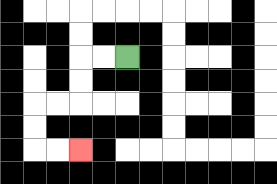{'start': '[5, 2]', 'end': '[3, 6]', 'path_directions': 'L,L,D,D,L,L,D,D,R,R', 'path_coordinates': '[[5, 2], [4, 2], [3, 2], [3, 3], [3, 4], [2, 4], [1, 4], [1, 5], [1, 6], [2, 6], [3, 6]]'}